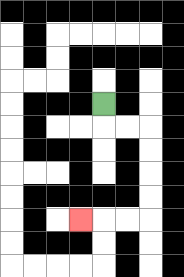{'start': '[4, 4]', 'end': '[3, 9]', 'path_directions': 'D,R,R,D,D,D,D,L,L,L', 'path_coordinates': '[[4, 4], [4, 5], [5, 5], [6, 5], [6, 6], [6, 7], [6, 8], [6, 9], [5, 9], [4, 9], [3, 9]]'}